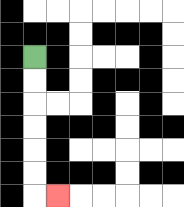{'start': '[1, 2]', 'end': '[2, 8]', 'path_directions': 'D,D,D,D,D,D,R', 'path_coordinates': '[[1, 2], [1, 3], [1, 4], [1, 5], [1, 6], [1, 7], [1, 8], [2, 8]]'}